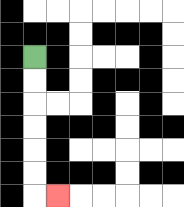{'start': '[1, 2]', 'end': '[2, 8]', 'path_directions': 'D,D,D,D,D,D,R', 'path_coordinates': '[[1, 2], [1, 3], [1, 4], [1, 5], [1, 6], [1, 7], [1, 8], [2, 8]]'}